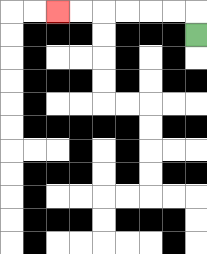{'start': '[8, 1]', 'end': '[2, 0]', 'path_directions': 'U,L,L,L,L,L,L', 'path_coordinates': '[[8, 1], [8, 0], [7, 0], [6, 0], [5, 0], [4, 0], [3, 0], [2, 0]]'}